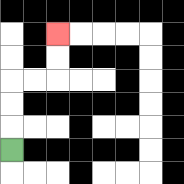{'start': '[0, 6]', 'end': '[2, 1]', 'path_directions': 'U,U,U,R,R,U,U', 'path_coordinates': '[[0, 6], [0, 5], [0, 4], [0, 3], [1, 3], [2, 3], [2, 2], [2, 1]]'}